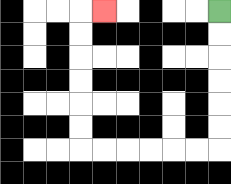{'start': '[9, 0]', 'end': '[4, 0]', 'path_directions': 'D,D,D,D,D,D,L,L,L,L,L,L,U,U,U,U,U,U,R', 'path_coordinates': '[[9, 0], [9, 1], [9, 2], [9, 3], [9, 4], [9, 5], [9, 6], [8, 6], [7, 6], [6, 6], [5, 6], [4, 6], [3, 6], [3, 5], [3, 4], [3, 3], [3, 2], [3, 1], [3, 0], [4, 0]]'}